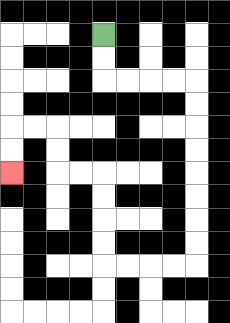{'start': '[4, 1]', 'end': '[0, 7]', 'path_directions': 'D,D,R,R,R,R,D,D,D,D,D,D,D,D,L,L,L,L,U,U,U,U,L,L,U,U,L,L,D,D', 'path_coordinates': '[[4, 1], [4, 2], [4, 3], [5, 3], [6, 3], [7, 3], [8, 3], [8, 4], [8, 5], [8, 6], [8, 7], [8, 8], [8, 9], [8, 10], [8, 11], [7, 11], [6, 11], [5, 11], [4, 11], [4, 10], [4, 9], [4, 8], [4, 7], [3, 7], [2, 7], [2, 6], [2, 5], [1, 5], [0, 5], [0, 6], [0, 7]]'}